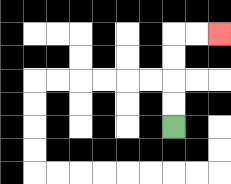{'start': '[7, 5]', 'end': '[9, 1]', 'path_directions': 'U,U,U,U,R,R', 'path_coordinates': '[[7, 5], [7, 4], [7, 3], [7, 2], [7, 1], [8, 1], [9, 1]]'}